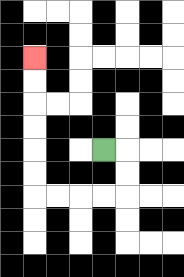{'start': '[4, 6]', 'end': '[1, 2]', 'path_directions': 'R,D,D,L,L,L,L,U,U,U,U,U,U', 'path_coordinates': '[[4, 6], [5, 6], [5, 7], [5, 8], [4, 8], [3, 8], [2, 8], [1, 8], [1, 7], [1, 6], [1, 5], [1, 4], [1, 3], [1, 2]]'}